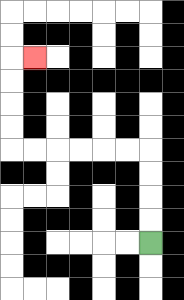{'start': '[6, 10]', 'end': '[1, 2]', 'path_directions': 'U,U,U,U,L,L,L,L,L,L,U,U,U,U,R', 'path_coordinates': '[[6, 10], [6, 9], [6, 8], [6, 7], [6, 6], [5, 6], [4, 6], [3, 6], [2, 6], [1, 6], [0, 6], [0, 5], [0, 4], [0, 3], [0, 2], [1, 2]]'}